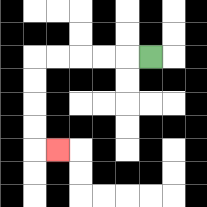{'start': '[6, 2]', 'end': '[2, 6]', 'path_directions': 'L,L,L,L,L,D,D,D,D,R', 'path_coordinates': '[[6, 2], [5, 2], [4, 2], [3, 2], [2, 2], [1, 2], [1, 3], [1, 4], [1, 5], [1, 6], [2, 6]]'}